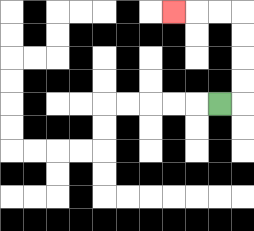{'start': '[9, 4]', 'end': '[7, 0]', 'path_directions': 'R,U,U,U,U,L,L,L', 'path_coordinates': '[[9, 4], [10, 4], [10, 3], [10, 2], [10, 1], [10, 0], [9, 0], [8, 0], [7, 0]]'}